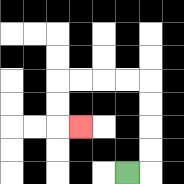{'start': '[5, 7]', 'end': '[3, 5]', 'path_directions': 'R,U,U,U,U,L,L,L,L,D,D,R', 'path_coordinates': '[[5, 7], [6, 7], [6, 6], [6, 5], [6, 4], [6, 3], [5, 3], [4, 3], [3, 3], [2, 3], [2, 4], [2, 5], [3, 5]]'}